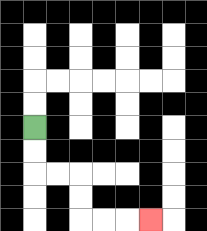{'start': '[1, 5]', 'end': '[6, 9]', 'path_directions': 'D,D,R,R,D,D,R,R,R', 'path_coordinates': '[[1, 5], [1, 6], [1, 7], [2, 7], [3, 7], [3, 8], [3, 9], [4, 9], [5, 9], [6, 9]]'}